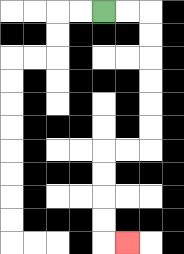{'start': '[4, 0]', 'end': '[5, 10]', 'path_directions': 'R,R,D,D,D,D,D,D,L,L,D,D,D,D,R', 'path_coordinates': '[[4, 0], [5, 0], [6, 0], [6, 1], [6, 2], [6, 3], [6, 4], [6, 5], [6, 6], [5, 6], [4, 6], [4, 7], [4, 8], [4, 9], [4, 10], [5, 10]]'}